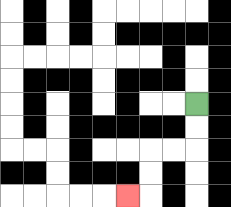{'start': '[8, 4]', 'end': '[5, 8]', 'path_directions': 'D,D,L,L,D,D,L', 'path_coordinates': '[[8, 4], [8, 5], [8, 6], [7, 6], [6, 6], [6, 7], [6, 8], [5, 8]]'}